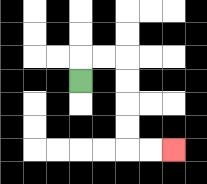{'start': '[3, 3]', 'end': '[7, 6]', 'path_directions': 'U,R,R,D,D,D,D,R,R', 'path_coordinates': '[[3, 3], [3, 2], [4, 2], [5, 2], [5, 3], [5, 4], [5, 5], [5, 6], [6, 6], [7, 6]]'}